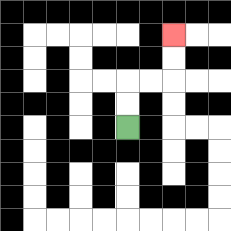{'start': '[5, 5]', 'end': '[7, 1]', 'path_directions': 'U,U,R,R,U,U', 'path_coordinates': '[[5, 5], [5, 4], [5, 3], [6, 3], [7, 3], [7, 2], [7, 1]]'}